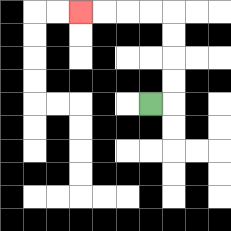{'start': '[6, 4]', 'end': '[3, 0]', 'path_directions': 'R,U,U,U,U,L,L,L,L', 'path_coordinates': '[[6, 4], [7, 4], [7, 3], [7, 2], [7, 1], [7, 0], [6, 0], [5, 0], [4, 0], [3, 0]]'}